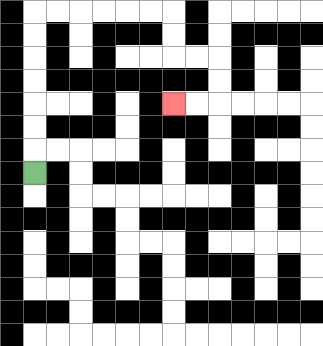{'start': '[1, 7]', 'end': '[7, 4]', 'path_directions': 'U,U,U,U,U,U,U,R,R,R,R,R,R,D,D,R,R,D,D,L,L', 'path_coordinates': '[[1, 7], [1, 6], [1, 5], [1, 4], [1, 3], [1, 2], [1, 1], [1, 0], [2, 0], [3, 0], [4, 0], [5, 0], [6, 0], [7, 0], [7, 1], [7, 2], [8, 2], [9, 2], [9, 3], [9, 4], [8, 4], [7, 4]]'}